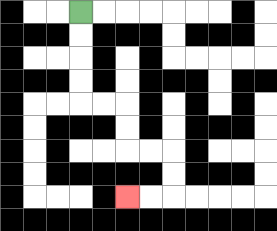{'start': '[3, 0]', 'end': '[5, 8]', 'path_directions': 'D,D,D,D,R,R,D,D,R,R,D,D,L,L', 'path_coordinates': '[[3, 0], [3, 1], [3, 2], [3, 3], [3, 4], [4, 4], [5, 4], [5, 5], [5, 6], [6, 6], [7, 6], [7, 7], [7, 8], [6, 8], [5, 8]]'}